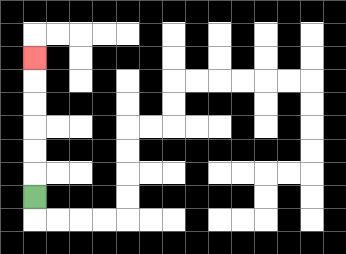{'start': '[1, 8]', 'end': '[1, 2]', 'path_directions': 'U,U,U,U,U,U', 'path_coordinates': '[[1, 8], [1, 7], [1, 6], [1, 5], [1, 4], [1, 3], [1, 2]]'}